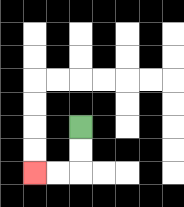{'start': '[3, 5]', 'end': '[1, 7]', 'path_directions': 'D,D,L,L', 'path_coordinates': '[[3, 5], [3, 6], [3, 7], [2, 7], [1, 7]]'}